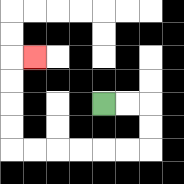{'start': '[4, 4]', 'end': '[1, 2]', 'path_directions': 'R,R,D,D,L,L,L,L,L,L,U,U,U,U,R', 'path_coordinates': '[[4, 4], [5, 4], [6, 4], [6, 5], [6, 6], [5, 6], [4, 6], [3, 6], [2, 6], [1, 6], [0, 6], [0, 5], [0, 4], [0, 3], [0, 2], [1, 2]]'}